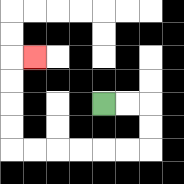{'start': '[4, 4]', 'end': '[1, 2]', 'path_directions': 'R,R,D,D,L,L,L,L,L,L,U,U,U,U,R', 'path_coordinates': '[[4, 4], [5, 4], [6, 4], [6, 5], [6, 6], [5, 6], [4, 6], [3, 6], [2, 6], [1, 6], [0, 6], [0, 5], [0, 4], [0, 3], [0, 2], [1, 2]]'}